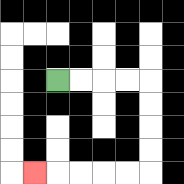{'start': '[2, 3]', 'end': '[1, 7]', 'path_directions': 'R,R,R,R,D,D,D,D,L,L,L,L,L', 'path_coordinates': '[[2, 3], [3, 3], [4, 3], [5, 3], [6, 3], [6, 4], [6, 5], [6, 6], [6, 7], [5, 7], [4, 7], [3, 7], [2, 7], [1, 7]]'}